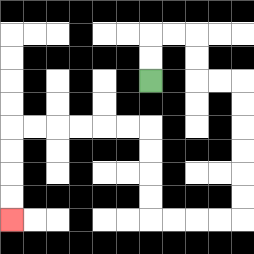{'start': '[6, 3]', 'end': '[0, 9]', 'path_directions': 'U,U,R,R,D,D,R,R,D,D,D,D,D,D,L,L,L,L,U,U,U,U,L,L,L,L,L,L,D,D,D,D', 'path_coordinates': '[[6, 3], [6, 2], [6, 1], [7, 1], [8, 1], [8, 2], [8, 3], [9, 3], [10, 3], [10, 4], [10, 5], [10, 6], [10, 7], [10, 8], [10, 9], [9, 9], [8, 9], [7, 9], [6, 9], [6, 8], [6, 7], [6, 6], [6, 5], [5, 5], [4, 5], [3, 5], [2, 5], [1, 5], [0, 5], [0, 6], [0, 7], [0, 8], [0, 9]]'}